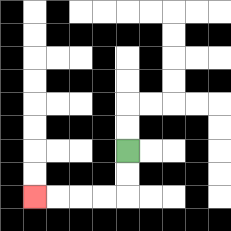{'start': '[5, 6]', 'end': '[1, 8]', 'path_directions': 'D,D,L,L,L,L', 'path_coordinates': '[[5, 6], [5, 7], [5, 8], [4, 8], [3, 8], [2, 8], [1, 8]]'}